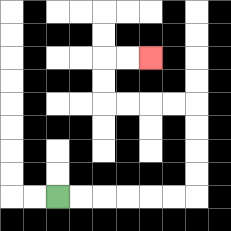{'start': '[2, 8]', 'end': '[6, 2]', 'path_directions': 'R,R,R,R,R,R,U,U,U,U,L,L,L,L,U,U,R,R', 'path_coordinates': '[[2, 8], [3, 8], [4, 8], [5, 8], [6, 8], [7, 8], [8, 8], [8, 7], [8, 6], [8, 5], [8, 4], [7, 4], [6, 4], [5, 4], [4, 4], [4, 3], [4, 2], [5, 2], [6, 2]]'}